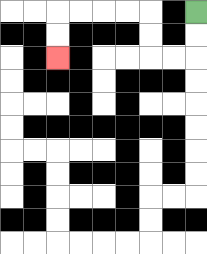{'start': '[8, 0]', 'end': '[2, 2]', 'path_directions': 'D,D,L,L,U,U,L,L,L,L,D,D', 'path_coordinates': '[[8, 0], [8, 1], [8, 2], [7, 2], [6, 2], [6, 1], [6, 0], [5, 0], [4, 0], [3, 0], [2, 0], [2, 1], [2, 2]]'}